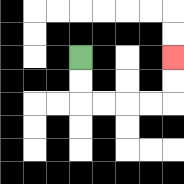{'start': '[3, 2]', 'end': '[7, 2]', 'path_directions': 'D,D,R,R,R,R,U,U', 'path_coordinates': '[[3, 2], [3, 3], [3, 4], [4, 4], [5, 4], [6, 4], [7, 4], [7, 3], [7, 2]]'}